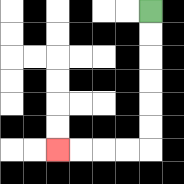{'start': '[6, 0]', 'end': '[2, 6]', 'path_directions': 'D,D,D,D,D,D,L,L,L,L', 'path_coordinates': '[[6, 0], [6, 1], [6, 2], [6, 3], [6, 4], [6, 5], [6, 6], [5, 6], [4, 6], [3, 6], [2, 6]]'}